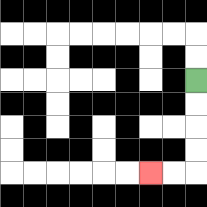{'start': '[8, 3]', 'end': '[6, 7]', 'path_directions': 'D,D,D,D,L,L', 'path_coordinates': '[[8, 3], [8, 4], [8, 5], [8, 6], [8, 7], [7, 7], [6, 7]]'}